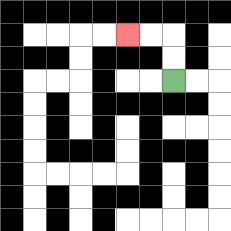{'start': '[7, 3]', 'end': '[5, 1]', 'path_directions': 'U,U,L,L', 'path_coordinates': '[[7, 3], [7, 2], [7, 1], [6, 1], [5, 1]]'}